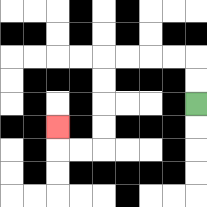{'start': '[8, 4]', 'end': '[2, 5]', 'path_directions': 'U,U,L,L,L,L,D,D,D,D,L,L,U', 'path_coordinates': '[[8, 4], [8, 3], [8, 2], [7, 2], [6, 2], [5, 2], [4, 2], [4, 3], [4, 4], [4, 5], [4, 6], [3, 6], [2, 6], [2, 5]]'}